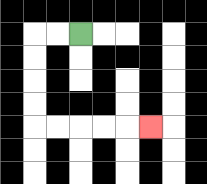{'start': '[3, 1]', 'end': '[6, 5]', 'path_directions': 'L,L,D,D,D,D,R,R,R,R,R', 'path_coordinates': '[[3, 1], [2, 1], [1, 1], [1, 2], [1, 3], [1, 4], [1, 5], [2, 5], [3, 5], [4, 5], [5, 5], [6, 5]]'}